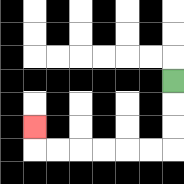{'start': '[7, 3]', 'end': '[1, 5]', 'path_directions': 'D,D,D,L,L,L,L,L,L,U', 'path_coordinates': '[[7, 3], [7, 4], [7, 5], [7, 6], [6, 6], [5, 6], [4, 6], [3, 6], [2, 6], [1, 6], [1, 5]]'}